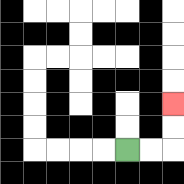{'start': '[5, 6]', 'end': '[7, 4]', 'path_directions': 'R,R,U,U', 'path_coordinates': '[[5, 6], [6, 6], [7, 6], [7, 5], [7, 4]]'}